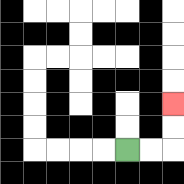{'start': '[5, 6]', 'end': '[7, 4]', 'path_directions': 'R,R,U,U', 'path_coordinates': '[[5, 6], [6, 6], [7, 6], [7, 5], [7, 4]]'}